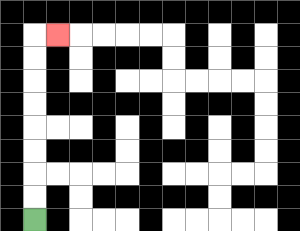{'start': '[1, 9]', 'end': '[2, 1]', 'path_directions': 'U,U,U,U,U,U,U,U,R', 'path_coordinates': '[[1, 9], [1, 8], [1, 7], [1, 6], [1, 5], [1, 4], [1, 3], [1, 2], [1, 1], [2, 1]]'}